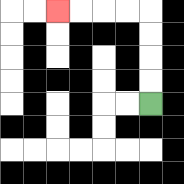{'start': '[6, 4]', 'end': '[2, 0]', 'path_directions': 'U,U,U,U,L,L,L,L', 'path_coordinates': '[[6, 4], [6, 3], [6, 2], [6, 1], [6, 0], [5, 0], [4, 0], [3, 0], [2, 0]]'}